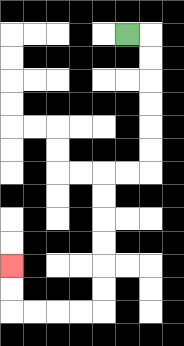{'start': '[5, 1]', 'end': '[0, 11]', 'path_directions': 'R,D,D,D,D,D,D,L,L,D,D,D,D,D,D,L,L,L,L,U,U', 'path_coordinates': '[[5, 1], [6, 1], [6, 2], [6, 3], [6, 4], [6, 5], [6, 6], [6, 7], [5, 7], [4, 7], [4, 8], [4, 9], [4, 10], [4, 11], [4, 12], [4, 13], [3, 13], [2, 13], [1, 13], [0, 13], [0, 12], [0, 11]]'}